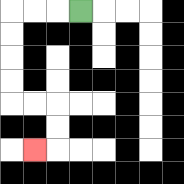{'start': '[3, 0]', 'end': '[1, 6]', 'path_directions': 'L,L,L,D,D,D,D,R,R,D,D,L', 'path_coordinates': '[[3, 0], [2, 0], [1, 0], [0, 0], [0, 1], [0, 2], [0, 3], [0, 4], [1, 4], [2, 4], [2, 5], [2, 6], [1, 6]]'}